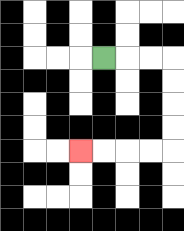{'start': '[4, 2]', 'end': '[3, 6]', 'path_directions': 'R,R,R,D,D,D,D,L,L,L,L', 'path_coordinates': '[[4, 2], [5, 2], [6, 2], [7, 2], [7, 3], [7, 4], [7, 5], [7, 6], [6, 6], [5, 6], [4, 6], [3, 6]]'}